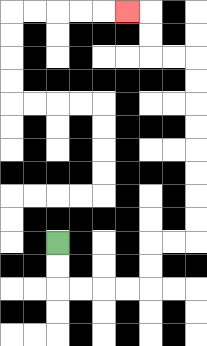{'start': '[2, 10]', 'end': '[5, 0]', 'path_directions': 'D,D,R,R,R,R,U,U,R,R,U,U,U,U,U,U,U,U,L,L,U,U,L', 'path_coordinates': '[[2, 10], [2, 11], [2, 12], [3, 12], [4, 12], [5, 12], [6, 12], [6, 11], [6, 10], [7, 10], [8, 10], [8, 9], [8, 8], [8, 7], [8, 6], [8, 5], [8, 4], [8, 3], [8, 2], [7, 2], [6, 2], [6, 1], [6, 0], [5, 0]]'}